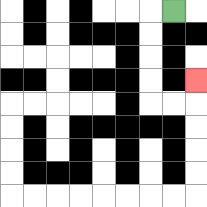{'start': '[7, 0]', 'end': '[8, 3]', 'path_directions': 'L,D,D,D,D,R,R,U', 'path_coordinates': '[[7, 0], [6, 0], [6, 1], [6, 2], [6, 3], [6, 4], [7, 4], [8, 4], [8, 3]]'}